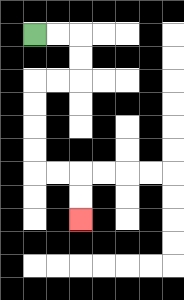{'start': '[1, 1]', 'end': '[3, 9]', 'path_directions': 'R,R,D,D,L,L,D,D,D,D,R,R,D,D', 'path_coordinates': '[[1, 1], [2, 1], [3, 1], [3, 2], [3, 3], [2, 3], [1, 3], [1, 4], [1, 5], [1, 6], [1, 7], [2, 7], [3, 7], [3, 8], [3, 9]]'}